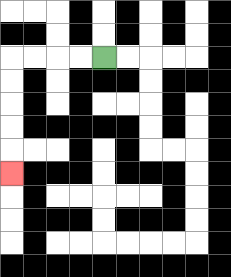{'start': '[4, 2]', 'end': '[0, 7]', 'path_directions': 'L,L,L,L,D,D,D,D,D', 'path_coordinates': '[[4, 2], [3, 2], [2, 2], [1, 2], [0, 2], [0, 3], [0, 4], [0, 5], [0, 6], [0, 7]]'}